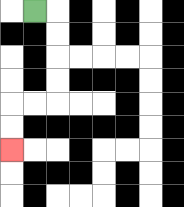{'start': '[1, 0]', 'end': '[0, 6]', 'path_directions': 'R,D,D,D,D,L,L,D,D', 'path_coordinates': '[[1, 0], [2, 0], [2, 1], [2, 2], [2, 3], [2, 4], [1, 4], [0, 4], [0, 5], [0, 6]]'}